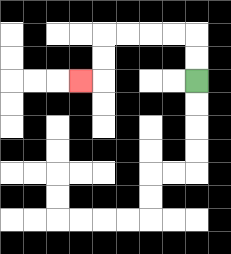{'start': '[8, 3]', 'end': '[3, 3]', 'path_directions': 'U,U,L,L,L,L,D,D,L', 'path_coordinates': '[[8, 3], [8, 2], [8, 1], [7, 1], [6, 1], [5, 1], [4, 1], [4, 2], [4, 3], [3, 3]]'}